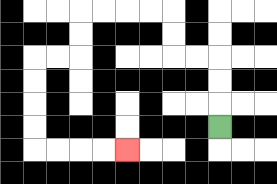{'start': '[9, 5]', 'end': '[5, 6]', 'path_directions': 'U,U,U,L,L,U,U,L,L,L,L,D,D,L,L,D,D,D,D,R,R,R,R', 'path_coordinates': '[[9, 5], [9, 4], [9, 3], [9, 2], [8, 2], [7, 2], [7, 1], [7, 0], [6, 0], [5, 0], [4, 0], [3, 0], [3, 1], [3, 2], [2, 2], [1, 2], [1, 3], [1, 4], [1, 5], [1, 6], [2, 6], [3, 6], [4, 6], [5, 6]]'}